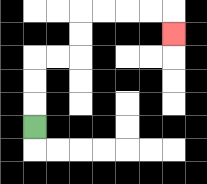{'start': '[1, 5]', 'end': '[7, 1]', 'path_directions': 'U,U,U,R,R,U,U,R,R,R,R,D', 'path_coordinates': '[[1, 5], [1, 4], [1, 3], [1, 2], [2, 2], [3, 2], [3, 1], [3, 0], [4, 0], [5, 0], [6, 0], [7, 0], [7, 1]]'}